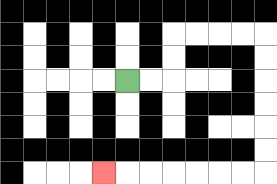{'start': '[5, 3]', 'end': '[4, 7]', 'path_directions': 'R,R,U,U,R,R,R,R,D,D,D,D,D,D,L,L,L,L,L,L,L', 'path_coordinates': '[[5, 3], [6, 3], [7, 3], [7, 2], [7, 1], [8, 1], [9, 1], [10, 1], [11, 1], [11, 2], [11, 3], [11, 4], [11, 5], [11, 6], [11, 7], [10, 7], [9, 7], [8, 7], [7, 7], [6, 7], [5, 7], [4, 7]]'}